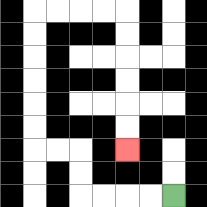{'start': '[7, 8]', 'end': '[5, 6]', 'path_directions': 'L,L,L,L,U,U,L,L,U,U,U,U,U,U,R,R,R,R,D,D,D,D,D,D', 'path_coordinates': '[[7, 8], [6, 8], [5, 8], [4, 8], [3, 8], [3, 7], [3, 6], [2, 6], [1, 6], [1, 5], [1, 4], [1, 3], [1, 2], [1, 1], [1, 0], [2, 0], [3, 0], [4, 0], [5, 0], [5, 1], [5, 2], [5, 3], [5, 4], [5, 5], [5, 6]]'}